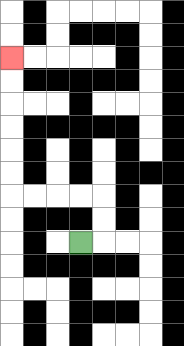{'start': '[3, 10]', 'end': '[0, 2]', 'path_directions': 'R,U,U,L,L,L,L,U,U,U,U,U,U', 'path_coordinates': '[[3, 10], [4, 10], [4, 9], [4, 8], [3, 8], [2, 8], [1, 8], [0, 8], [0, 7], [0, 6], [0, 5], [0, 4], [0, 3], [0, 2]]'}